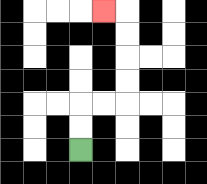{'start': '[3, 6]', 'end': '[4, 0]', 'path_directions': 'U,U,R,R,U,U,U,U,L', 'path_coordinates': '[[3, 6], [3, 5], [3, 4], [4, 4], [5, 4], [5, 3], [5, 2], [5, 1], [5, 0], [4, 0]]'}